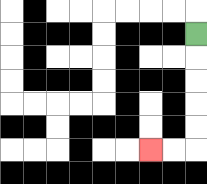{'start': '[8, 1]', 'end': '[6, 6]', 'path_directions': 'D,D,D,D,D,L,L', 'path_coordinates': '[[8, 1], [8, 2], [8, 3], [8, 4], [8, 5], [8, 6], [7, 6], [6, 6]]'}